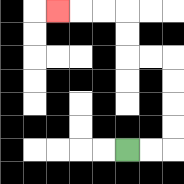{'start': '[5, 6]', 'end': '[2, 0]', 'path_directions': 'R,R,U,U,U,U,L,L,U,U,L,L,L', 'path_coordinates': '[[5, 6], [6, 6], [7, 6], [7, 5], [7, 4], [7, 3], [7, 2], [6, 2], [5, 2], [5, 1], [5, 0], [4, 0], [3, 0], [2, 0]]'}